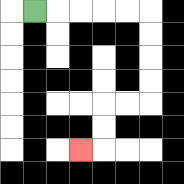{'start': '[1, 0]', 'end': '[3, 6]', 'path_directions': 'R,R,R,R,R,D,D,D,D,L,L,D,D,L', 'path_coordinates': '[[1, 0], [2, 0], [3, 0], [4, 0], [5, 0], [6, 0], [6, 1], [6, 2], [6, 3], [6, 4], [5, 4], [4, 4], [4, 5], [4, 6], [3, 6]]'}